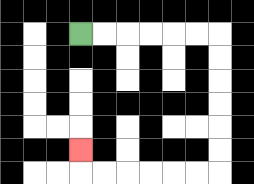{'start': '[3, 1]', 'end': '[3, 6]', 'path_directions': 'R,R,R,R,R,R,D,D,D,D,D,D,L,L,L,L,L,L,U', 'path_coordinates': '[[3, 1], [4, 1], [5, 1], [6, 1], [7, 1], [8, 1], [9, 1], [9, 2], [9, 3], [9, 4], [9, 5], [9, 6], [9, 7], [8, 7], [7, 7], [6, 7], [5, 7], [4, 7], [3, 7], [3, 6]]'}